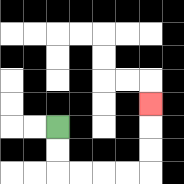{'start': '[2, 5]', 'end': '[6, 4]', 'path_directions': 'D,D,R,R,R,R,U,U,U', 'path_coordinates': '[[2, 5], [2, 6], [2, 7], [3, 7], [4, 7], [5, 7], [6, 7], [6, 6], [6, 5], [6, 4]]'}